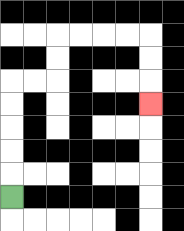{'start': '[0, 8]', 'end': '[6, 4]', 'path_directions': 'U,U,U,U,U,R,R,U,U,R,R,R,R,D,D,D', 'path_coordinates': '[[0, 8], [0, 7], [0, 6], [0, 5], [0, 4], [0, 3], [1, 3], [2, 3], [2, 2], [2, 1], [3, 1], [4, 1], [5, 1], [6, 1], [6, 2], [6, 3], [6, 4]]'}